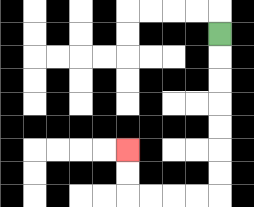{'start': '[9, 1]', 'end': '[5, 6]', 'path_directions': 'D,D,D,D,D,D,D,L,L,L,L,U,U', 'path_coordinates': '[[9, 1], [9, 2], [9, 3], [9, 4], [9, 5], [9, 6], [9, 7], [9, 8], [8, 8], [7, 8], [6, 8], [5, 8], [5, 7], [5, 6]]'}